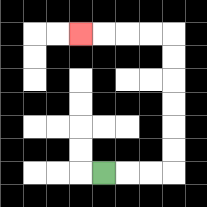{'start': '[4, 7]', 'end': '[3, 1]', 'path_directions': 'R,R,R,U,U,U,U,U,U,L,L,L,L', 'path_coordinates': '[[4, 7], [5, 7], [6, 7], [7, 7], [7, 6], [7, 5], [7, 4], [7, 3], [7, 2], [7, 1], [6, 1], [5, 1], [4, 1], [3, 1]]'}